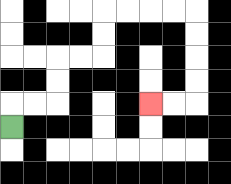{'start': '[0, 5]', 'end': '[6, 4]', 'path_directions': 'U,R,R,U,U,R,R,U,U,R,R,R,R,D,D,D,D,L,L', 'path_coordinates': '[[0, 5], [0, 4], [1, 4], [2, 4], [2, 3], [2, 2], [3, 2], [4, 2], [4, 1], [4, 0], [5, 0], [6, 0], [7, 0], [8, 0], [8, 1], [8, 2], [8, 3], [8, 4], [7, 4], [6, 4]]'}